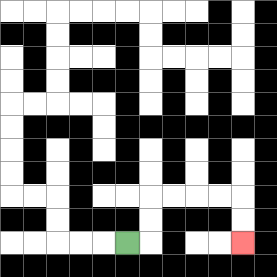{'start': '[5, 10]', 'end': '[10, 10]', 'path_directions': 'R,U,U,R,R,R,R,D,D', 'path_coordinates': '[[5, 10], [6, 10], [6, 9], [6, 8], [7, 8], [8, 8], [9, 8], [10, 8], [10, 9], [10, 10]]'}